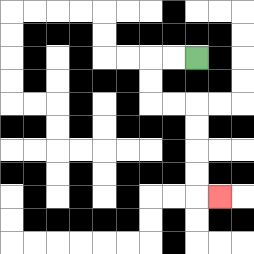{'start': '[8, 2]', 'end': '[9, 8]', 'path_directions': 'L,L,D,D,R,R,D,D,D,D,R', 'path_coordinates': '[[8, 2], [7, 2], [6, 2], [6, 3], [6, 4], [7, 4], [8, 4], [8, 5], [8, 6], [8, 7], [8, 8], [9, 8]]'}